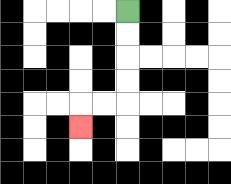{'start': '[5, 0]', 'end': '[3, 5]', 'path_directions': 'D,D,D,D,L,L,D', 'path_coordinates': '[[5, 0], [5, 1], [5, 2], [5, 3], [5, 4], [4, 4], [3, 4], [3, 5]]'}